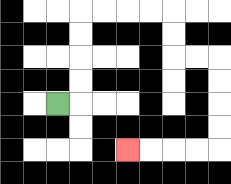{'start': '[2, 4]', 'end': '[5, 6]', 'path_directions': 'R,U,U,U,U,R,R,R,R,D,D,R,R,D,D,D,D,L,L,L,L', 'path_coordinates': '[[2, 4], [3, 4], [3, 3], [3, 2], [3, 1], [3, 0], [4, 0], [5, 0], [6, 0], [7, 0], [7, 1], [7, 2], [8, 2], [9, 2], [9, 3], [9, 4], [9, 5], [9, 6], [8, 6], [7, 6], [6, 6], [5, 6]]'}